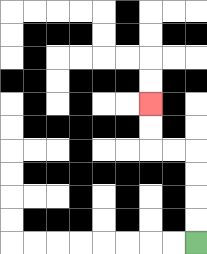{'start': '[8, 10]', 'end': '[6, 4]', 'path_directions': 'U,U,U,U,L,L,U,U', 'path_coordinates': '[[8, 10], [8, 9], [8, 8], [8, 7], [8, 6], [7, 6], [6, 6], [6, 5], [6, 4]]'}